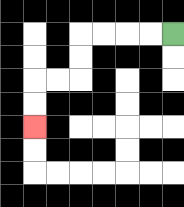{'start': '[7, 1]', 'end': '[1, 5]', 'path_directions': 'L,L,L,L,D,D,L,L,D,D', 'path_coordinates': '[[7, 1], [6, 1], [5, 1], [4, 1], [3, 1], [3, 2], [3, 3], [2, 3], [1, 3], [1, 4], [1, 5]]'}